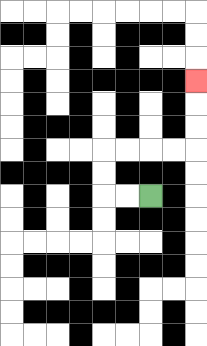{'start': '[6, 8]', 'end': '[8, 3]', 'path_directions': 'L,L,U,U,R,R,R,R,U,U,U', 'path_coordinates': '[[6, 8], [5, 8], [4, 8], [4, 7], [4, 6], [5, 6], [6, 6], [7, 6], [8, 6], [8, 5], [8, 4], [8, 3]]'}